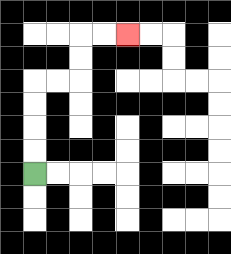{'start': '[1, 7]', 'end': '[5, 1]', 'path_directions': 'U,U,U,U,R,R,U,U,R,R', 'path_coordinates': '[[1, 7], [1, 6], [1, 5], [1, 4], [1, 3], [2, 3], [3, 3], [3, 2], [3, 1], [4, 1], [5, 1]]'}